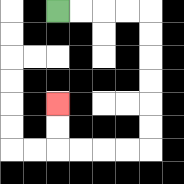{'start': '[2, 0]', 'end': '[2, 4]', 'path_directions': 'R,R,R,R,D,D,D,D,D,D,L,L,L,L,U,U', 'path_coordinates': '[[2, 0], [3, 0], [4, 0], [5, 0], [6, 0], [6, 1], [6, 2], [6, 3], [6, 4], [6, 5], [6, 6], [5, 6], [4, 6], [3, 6], [2, 6], [2, 5], [2, 4]]'}